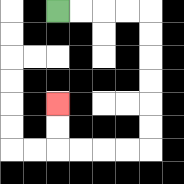{'start': '[2, 0]', 'end': '[2, 4]', 'path_directions': 'R,R,R,R,D,D,D,D,D,D,L,L,L,L,U,U', 'path_coordinates': '[[2, 0], [3, 0], [4, 0], [5, 0], [6, 0], [6, 1], [6, 2], [6, 3], [6, 4], [6, 5], [6, 6], [5, 6], [4, 6], [3, 6], [2, 6], [2, 5], [2, 4]]'}